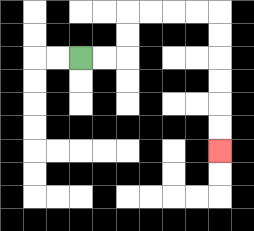{'start': '[3, 2]', 'end': '[9, 6]', 'path_directions': 'R,R,U,U,R,R,R,R,D,D,D,D,D,D', 'path_coordinates': '[[3, 2], [4, 2], [5, 2], [5, 1], [5, 0], [6, 0], [7, 0], [8, 0], [9, 0], [9, 1], [9, 2], [9, 3], [9, 4], [9, 5], [9, 6]]'}